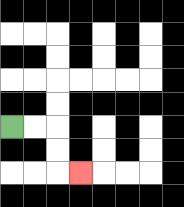{'start': '[0, 5]', 'end': '[3, 7]', 'path_directions': 'R,R,D,D,R', 'path_coordinates': '[[0, 5], [1, 5], [2, 5], [2, 6], [2, 7], [3, 7]]'}